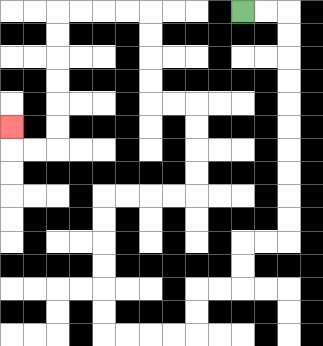{'start': '[10, 0]', 'end': '[0, 5]', 'path_directions': 'R,R,D,D,D,D,D,D,D,D,D,D,L,L,D,D,L,L,D,D,L,L,L,L,U,U,U,U,U,U,R,R,R,R,U,U,U,U,L,L,U,U,U,U,L,L,L,L,D,D,D,D,D,D,L,L,U', 'path_coordinates': '[[10, 0], [11, 0], [12, 0], [12, 1], [12, 2], [12, 3], [12, 4], [12, 5], [12, 6], [12, 7], [12, 8], [12, 9], [12, 10], [11, 10], [10, 10], [10, 11], [10, 12], [9, 12], [8, 12], [8, 13], [8, 14], [7, 14], [6, 14], [5, 14], [4, 14], [4, 13], [4, 12], [4, 11], [4, 10], [4, 9], [4, 8], [5, 8], [6, 8], [7, 8], [8, 8], [8, 7], [8, 6], [8, 5], [8, 4], [7, 4], [6, 4], [6, 3], [6, 2], [6, 1], [6, 0], [5, 0], [4, 0], [3, 0], [2, 0], [2, 1], [2, 2], [2, 3], [2, 4], [2, 5], [2, 6], [1, 6], [0, 6], [0, 5]]'}